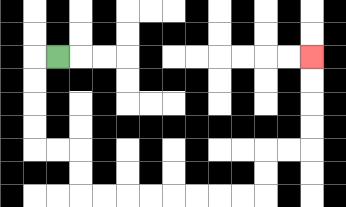{'start': '[2, 2]', 'end': '[13, 2]', 'path_directions': 'L,D,D,D,D,R,R,D,D,R,R,R,R,R,R,R,R,U,U,R,R,U,U,U,U', 'path_coordinates': '[[2, 2], [1, 2], [1, 3], [1, 4], [1, 5], [1, 6], [2, 6], [3, 6], [3, 7], [3, 8], [4, 8], [5, 8], [6, 8], [7, 8], [8, 8], [9, 8], [10, 8], [11, 8], [11, 7], [11, 6], [12, 6], [13, 6], [13, 5], [13, 4], [13, 3], [13, 2]]'}